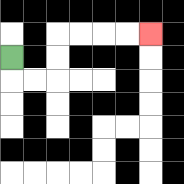{'start': '[0, 2]', 'end': '[6, 1]', 'path_directions': 'D,R,R,U,U,R,R,R,R', 'path_coordinates': '[[0, 2], [0, 3], [1, 3], [2, 3], [2, 2], [2, 1], [3, 1], [4, 1], [5, 1], [6, 1]]'}